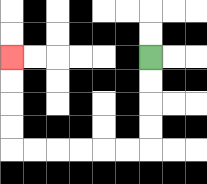{'start': '[6, 2]', 'end': '[0, 2]', 'path_directions': 'D,D,D,D,L,L,L,L,L,L,U,U,U,U', 'path_coordinates': '[[6, 2], [6, 3], [6, 4], [6, 5], [6, 6], [5, 6], [4, 6], [3, 6], [2, 6], [1, 6], [0, 6], [0, 5], [0, 4], [0, 3], [0, 2]]'}